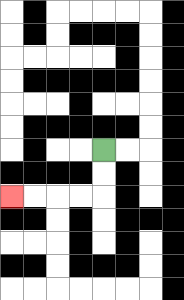{'start': '[4, 6]', 'end': '[0, 8]', 'path_directions': 'D,D,L,L,L,L', 'path_coordinates': '[[4, 6], [4, 7], [4, 8], [3, 8], [2, 8], [1, 8], [0, 8]]'}